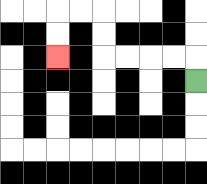{'start': '[8, 3]', 'end': '[2, 2]', 'path_directions': 'U,L,L,L,L,U,U,L,L,D,D', 'path_coordinates': '[[8, 3], [8, 2], [7, 2], [6, 2], [5, 2], [4, 2], [4, 1], [4, 0], [3, 0], [2, 0], [2, 1], [2, 2]]'}